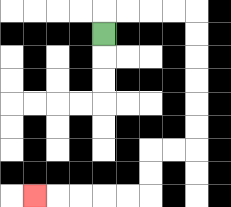{'start': '[4, 1]', 'end': '[1, 8]', 'path_directions': 'U,R,R,R,R,D,D,D,D,D,D,L,L,D,D,L,L,L,L,L', 'path_coordinates': '[[4, 1], [4, 0], [5, 0], [6, 0], [7, 0], [8, 0], [8, 1], [8, 2], [8, 3], [8, 4], [8, 5], [8, 6], [7, 6], [6, 6], [6, 7], [6, 8], [5, 8], [4, 8], [3, 8], [2, 8], [1, 8]]'}